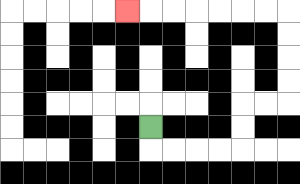{'start': '[6, 5]', 'end': '[5, 0]', 'path_directions': 'D,R,R,R,R,U,U,R,R,U,U,U,U,L,L,L,L,L,L,L', 'path_coordinates': '[[6, 5], [6, 6], [7, 6], [8, 6], [9, 6], [10, 6], [10, 5], [10, 4], [11, 4], [12, 4], [12, 3], [12, 2], [12, 1], [12, 0], [11, 0], [10, 0], [9, 0], [8, 0], [7, 0], [6, 0], [5, 0]]'}